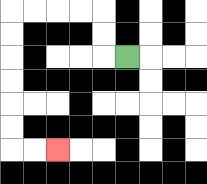{'start': '[5, 2]', 'end': '[2, 6]', 'path_directions': 'L,U,U,L,L,L,L,D,D,D,D,D,D,R,R', 'path_coordinates': '[[5, 2], [4, 2], [4, 1], [4, 0], [3, 0], [2, 0], [1, 0], [0, 0], [0, 1], [0, 2], [0, 3], [0, 4], [0, 5], [0, 6], [1, 6], [2, 6]]'}